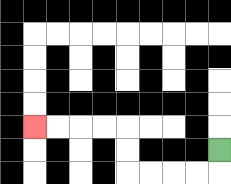{'start': '[9, 6]', 'end': '[1, 5]', 'path_directions': 'D,L,L,L,L,U,U,L,L,L,L', 'path_coordinates': '[[9, 6], [9, 7], [8, 7], [7, 7], [6, 7], [5, 7], [5, 6], [5, 5], [4, 5], [3, 5], [2, 5], [1, 5]]'}